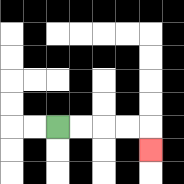{'start': '[2, 5]', 'end': '[6, 6]', 'path_directions': 'R,R,R,R,D', 'path_coordinates': '[[2, 5], [3, 5], [4, 5], [5, 5], [6, 5], [6, 6]]'}